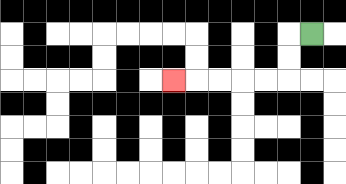{'start': '[13, 1]', 'end': '[7, 3]', 'path_directions': 'L,D,D,L,L,L,L,L', 'path_coordinates': '[[13, 1], [12, 1], [12, 2], [12, 3], [11, 3], [10, 3], [9, 3], [8, 3], [7, 3]]'}